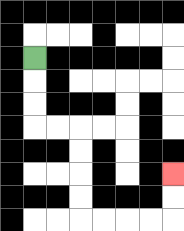{'start': '[1, 2]', 'end': '[7, 7]', 'path_directions': 'D,D,D,R,R,D,D,D,D,R,R,R,R,U,U', 'path_coordinates': '[[1, 2], [1, 3], [1, 4], [1, 5], [2, 5], [3, 5], [3, 6], [3, 7], [3, 8], [3, 9], [4, 9], [5, 9], [6, 9], [7, 9], [7, 8], [7, 7]]'}